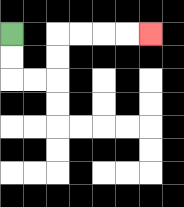{'start': '[0, 1]', 'end': '[6, 1]', 'path_directions': 'D,D,R,R,U,U,R,R,R,R', 'path_coordinates': '[[0, 1], [0, 2], [0, 3], [1, 3], [2, 3], [2, 2], [2, 1], [3, 1], [4, 1], [5, 1], [6, 1]]'}